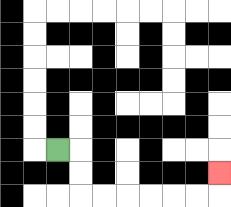{'start': '[2, 6]', 'end': '[9, 7]', 'path_directions': 'R,D,D,R,R,R,R,R,R,U', 'path_coordinates': '[[2, 6], [3, 6], [3, 7], [3, 8], [4, 8], [5, 8], [6, 8], [7, 8], [8, 8], [9, 8], [9, 7]]'}